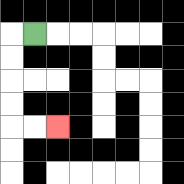{'start': '[1, 1]', 'end': '[2, 5]', 'path_directions': 'L,D,D,D,D,R,R', 'path_coordinates': '[[1, 1], [0, 1], [0, 2], [0, 3], [0, 4], [0, 5], [1, 5], [2, 5]]'}